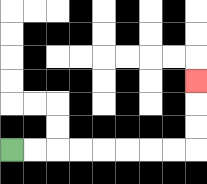{'start': '[0, 6]', 'end': '[8, 3]', 'path_directions': 'R,R,R,R,R,R,R,R,U,U,U', 'path_coordinates': '[[0, 6], [1, 6], [2, 6], [3, 6], [4, 6], [5, 6], [6, 6], [7, 6], [8, 6], [8, 5], [8, 4], [8, 3]]'}